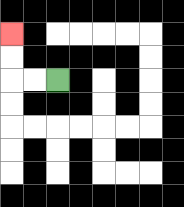{'start': '[2, 3]', 'end': '[0, 1]', 'path_directions': 'L,L,U,U', 'path_coordinates': '[[2, 3], [1, 3], [0, 3], [0, 2], [0, 1]]'}